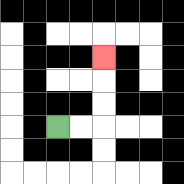{'start': '[2, 5]', 'end': '[4, 2]', 'path_directions': 'R,R,U,U,U', 'path_coordinates': '[[2, 5], [3, 5], [4, 5], [4, 4], [4, 3], [4, 2]]'}